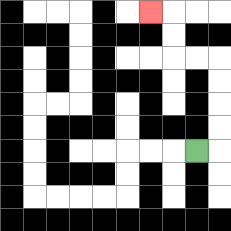{'start': '[8, 6]', 'end': '[6, 0]', 'path_directions': 'R,U,U,U,U,L,L,U,U,L', 'path_coordinates': '[[8, 6], [9, 6], [9, 5], [9, 4], [9, 3], [9, 2], [8, 2], [7, 2], [7, 1], [7, 0], [6, 0]]'}